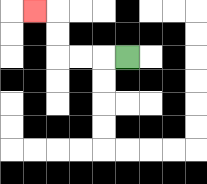{'start': '[5, 2]', 'end': '[1, 0]', 'path_directions': 'L,L,L,U,U,L', 'path_coordinates': '[[5, 2], [4, 2], [3, 2], [2, 2], [2, 1], [2, 0], [1, 0]]'}